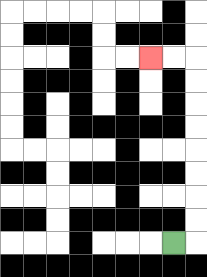{'start': '[7, 10]', 'end': '[6, 2]', 'path_directions': 'R,U,U,U,U,U,U,U,U,L,L', 'path_coordinates': '[[7, 10], [8, 10], [8, 9], [8, 8], [8, 7], [8, 6], [8, 5], [8, 4], [8, 3], [8, 2], [7, 2], [6, 2]]'}